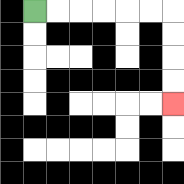{'start': '[1, 0]', 'end': '[7, 4]', 'path_directions': 'R,R,R,R,R,R,D,D,D,D', 'path_coordinates': '[[1, 0], [2, 0], [3, 0], [4, 0], [5, 0], [6, 0], [7, 0], [7, 1], [7, 2], [7, 3], [7, 4]]'}